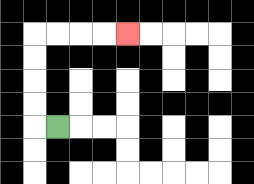{'start': '[2, 5]', 'end': '[5, 1]', 'path_directions': 'L,U,U,U,U,R,R,R,R', 'path_coordinates': '[[2, 5], [1, 5], [1, 4], [1, 3], [1, 2], [1, 1], [2, 1], [3, 1], [4, 1], [5, 1]]'}